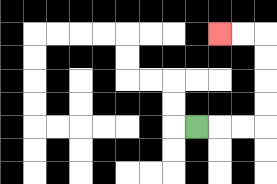{'start': '[8, 5]', 'end': '[9, 1]', 'path_directions': 'R,R,R,U,U,U,U,L,L', 'path_coordinates': '[[8, 5], [9, 5], [10, 5], [11, 5], [11, 4], [11, 3], [11, 2], [11, 1], [10, 1], [9, 1]]'}